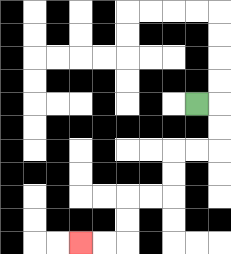{'start': '[8, 4]', 'end': '[3, 10]', 'path_directions': 'R,D,D,L,L,D,D,L,L,D,D,L,L', 'path_coordinates': '[[8, 4], [9, 4], [9, 5], [9, 6], [8, 6], [7, 6], [7, 7], [7, 8], [6, 8], [5, 8], [5, 9], [5, 10], [4, 10], [3, 10]]'}